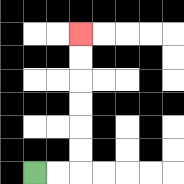{'start': '[1, 7]', 'end': '[3, 1]', 'path_directions': 'R,R,U,U,U,U,U,U', 'path_coordinates': '[[1, 7], [2, 7], [3, 7], [3, 6], [3, 5], [3, 4], [3, 3], [3, 2], [3, 1]]'}